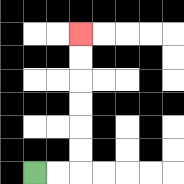{'start': '[1, 7]', 'end': '[3, 1]', 'path_directions': 'R,R,U,U,U,U,U,U', 'path_coordinates': '[[1, 7], [2, 7], [3, 7], [3, 6], [3, 5], [3, 4], [3, 3], [3, 2], [3, 1]]'}